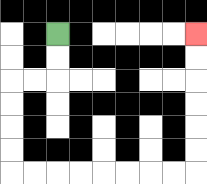{'start': '[2, 1]', 'end': '[8, 1]', 'path_directions': 'D,D,L,L,D,D,D,D,R,R,R,R,R,R,R,R,U,U,U,U,U,U', 'path_coordinates': '[[2, 1], [2, 2], [2, 3], [1, 3], [0, 3], [0, 4], [0, 5], [0, 6], [0, 7], [1, 7], [2, 7], [3, 7], [4, 7], [5, 7], [6, 7], [7, 7], [8, 7], [8, 6], [8, 5], [8, 4], [8, 3], [8, 2], [8, 1]]'}